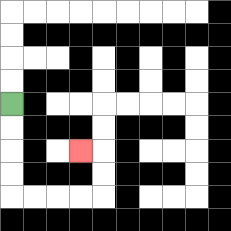{'start': '[0, 4]', 'end': '[3, 6]', 'path_directions': 'D,D,D,D,R,R,R,R,U,U,L', 'path_coordinates': '[[0, 4], [0, 5], [0, 6], [0, 7], [0, 8], [1, 8], [2, 8], [3, 8], [4, 8], [4, 7], [4, 6], [3, 6]]'}